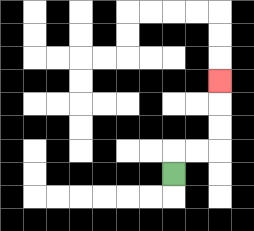{'start': '[7, 7]', 'end': '[9, 3]', 'path_directions': 'U,R,R,U,U,U', 'path_coordinates': '[[7, 7], [7, 6], [8, 6], [9, 6], [9, 5], [9, 4], [9, 3]]'}